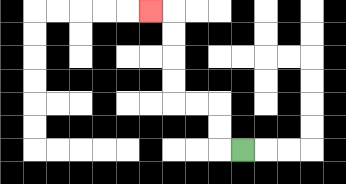{'start': '[10, 6]', 'end': '[6, 0]', 'path_directions': 'L,U,U,L,L,U,U,U,U,L', 'path_coordinates': '[[10, 6], [9, 6], [9, 5], [9, 4], [8, 4], [7, 4], [7, 3], [7, 2], [7, 1], [7, 0], [6, 0]]'}